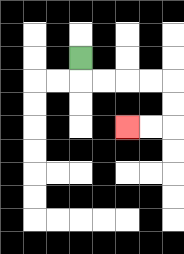{'start': '[3, 2]', 'end': '[5, 5]', 'path_directions': 'D,R,R,R,R,D,D,L,L', 'path_coordinates': '[[3, 2], [3, 3], [4, 3], [5, 3], [6, 3], [7, 3], [7, 4], [7, 5], [6, 5], [5, 5]]'}